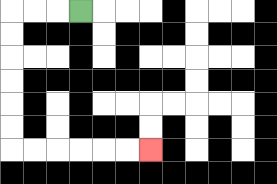{'start': '[3, 0]', 'end': '[6, 6]', 'path_directions': 'L,L,L,D,D,D,D,D,D,R,R,R,R,R,R', 'path_coordinates': '[[3, 0], [2, 0], [1, 0], [0, 0], [0, 1], [0, 2], [0, 3], [0, 4], [0, 5], [0, 6], [1, 6], [2, 6], [3, 6], [4, 6], [5, 6], [6, 6]]'}